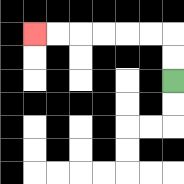{'start': '[7, 3]', 'end': '[1, 1]', 'path_directions': 'U,U,L,L,L,L,L,L', 'path_coordinates': '[[7, 3], [7, 2], [7, 1], [6, 1], [5, 1], [4, 1], [3, 1], [2, 1], [1, 1]]'}